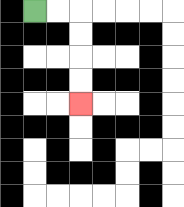{'start': '[1, 0]', 'end': '[3, 4]', 'path_directions': 'R,R,D,D,D,D', 'path_coordinates': '[[1, 0], [2, 0], [3, 0], [3, 1], [3, 2], [3, 3], [3, 4]]'}